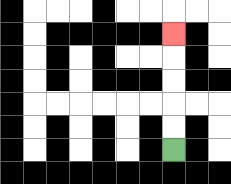{'start': '[7, 6]', 'end': '[7, 1]', 'path_directions': 'U,U,U,U,U', 'path_coordinates': '[[7, 6], [7, 5], [7, 4], [7, 3], [7, 2], [7, 1]]'}